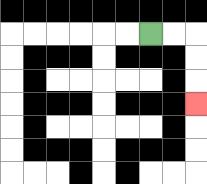{'start': '[6, 1]', 'end': '[8, 4]', 'path_directions': 'R,R,D,D,D', 'path_coordinates': '[[6, 1], [7, 1], [8, 1], [8, 2], [8, 3], [8, 4]]'}